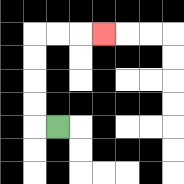{'start': '[2, 5]', 'end': '[4, 1]', 'path_directions': 'L,U,U,U,U,R,R,R', 'path_coordinates': '[[2, 5], [1, 5], [1, 4], [1, 3], [1, 2], [1, 1], [2, 1], [3, 1], [4, 1]]'}